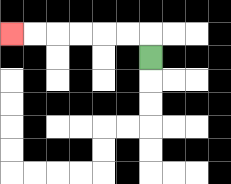{'start': '[6, 2]', 'end': '[0, 1]', 'path_directions': 'U,L,L,L,L,L,L', 'path_coordinates': '[[6, 2], [6, 1], [5, 1], [4, 1], [3, 1], [2, 1], [1, 1], [0, 1]]'}